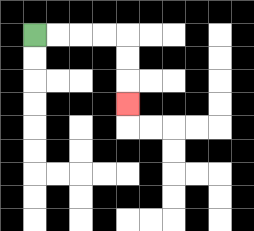{'start': '[1, 1]', 'end': '[5, 4]', 'path_directions': 'R,R,R,R,D,D,D', 'path_coordinates': '[[1, 1], [2, 1], [3, 1], [4, 1], [5, 1], [5, 2], [5, 3], [5, 4]]'}